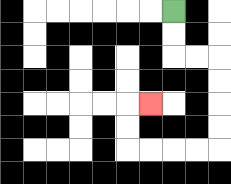{'start': '[7, 0]', 'end': '[6, 4]', 'path_directions': 'D,D,R,R,D,D,D,D,L,L,L,L,U,U,R', 'path_coordinates': '[[7, 0], [7, 1], [7, 2], [8, 2], [9, 2], [9, 3], [9, 4], [9, 5], [9, 6], [8, 6], [7, 6], [6, 6], [5, 6], [5, 5], [5, 4], [6, 4]]'}